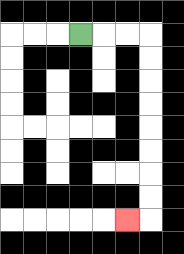{'start': '[3, 1]', 'end': '[5, 9]', 'path_directions': 'R,R,R,D,D,D,D,D,D,D,D,L', 'path_coordinates': '[[3, 1], [4, 1], [5, 1], [6, 1], [6, 2], [6, 3], [6, 4], [6, 5], [6, 6], [6, 7], [6, 8], [6, 9], [5, 9]]'}